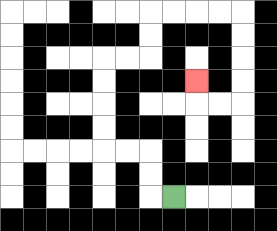{'start': '[7, 8]', 'end': '[8, 3]', 'path_directions': 'L,U,U,L,L,U,U,U,U,R,R,U,U,R,R,R,R,D,D,D,D,L,L,U', 'path_coordinates': '[[7, 8], [6, 8], [6, 7], [6, 6], [5, 6], [4, 6], [4, 5], [4, 4], [4, 3], [4, 2], [5, 2], [6, 2], [6, 1], [6, 0], [7, 0], [8, 0], [9, 0], [10, 0], [10, 1], [10, 2], [10, 3], [10, 4], [9, 4], [8, 4], [8, 3]]'}